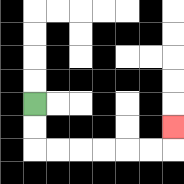{'start': '[1, 4]', 'end': '[7, 5]', 'path_directions': 'D,D,R,R,R,R,R,R,U', 'path_coordinates': '[[1, 4], [1, 5], [1, 6], [2, 6], [3, 6], [4, 6], [5, 6], [6, 6], [7, 6], [7, 5]]'}